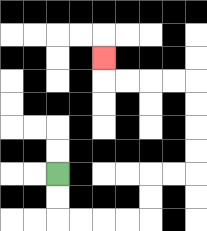{'start': '[2, 7]', 'end': '[4, 2]', 'path_directions': 'D,D,R,R,R,R,U,U,R,R,U,U,U,U,L,L,L,L,U', 'path_coordinates': '[[2, 7], [2, 8], [2, 9], [3, 9], [4, 9], [5, 9], [6, 9], [6, 8], [6, 7], [7, 7], [8, 7], [8, 6], [8, 5], [8, 4], [8, 3], [7, 3], [6, 3], [5, 3], [4, 3], [4, 2]]'}